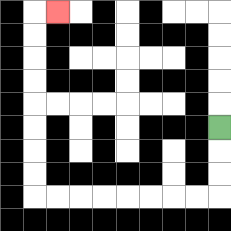{'start': '[9, 5]', 'end': '[2, 0]', 'path_directions': 'D,D,D,L,L,L,L,L,L,L,L,U,U,U,U,U,U,U,U,R', 'path_coordinates': '[[9, 5], [9, 6], [9, 7], [9, 8], [8, 8], [7, 8], [6, 8], [5, 8], [4, 8], [3, 8], [2, 8], [1, 8], [1, 7], [1, 6], [1, 5], [1, 4], [1, 3], [1, 2], [1, 1], [1, 0], [2, 0]]'}